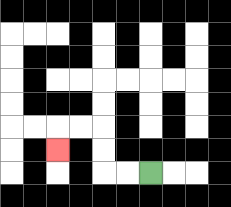{'start': '[6, 7]', 'end': '[2, 6]', 'path_directions': 'L,L,U,U,L,L,D', 'path_coordinates': '[[6, 7], [5, 7], [4, 7], [4, 6], [4, 5], [3, 5], [2, 5], [2, 6]]'}